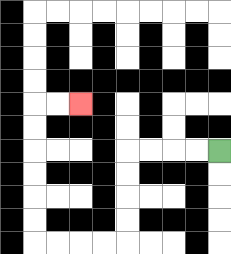{'start': '[9, 6]', 'end': '[3, 4]', 'path_directions': 'L,L,L,L,D,D,D,D,L,L,L,L,U,U,U,U,U,U,R,R', 'path_coordinates': '[[9, 6], [8, 6], [7, 6], [6, 6], [5, 6], [5, 7], [5, 8], [5, 9], [5, 10], [4, 10], [3, 10], [2, 10], [1, 10], [1, 9], [1, 8], [1, 7], [1, 6], [1, 5], [1, 4], [2, 4], [3, 4]]'}